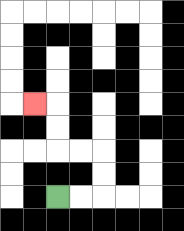{'start': '[2, 8]', 'end': '[1, 4]', 'path_directions': 'R,R,U,U,L,L,U,U,L', 'path_coordinates': '[[2, 8], [3, 8], [4, 8], [4, 7], [4, 6], [3, 6], [2, 6], [2, 5], [2, 4], [1, 4]]'}